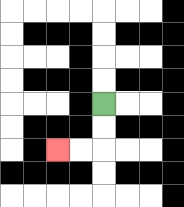{'start': '[4, 4]', 'end': '[2, 6]', 'path_directions': 'D,D,L,L', 'path_coordinates': '[[4, 4], [4, 5], [4, 6], [3, 6], [2, 6]]'}